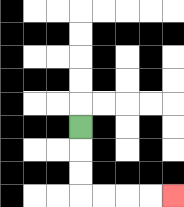{'start': '[3, 5]', 'end': '[7, 8]', 'path_directions': 'D,D,D,R,R,R,R', 'path_coordinates': '[[3, 5], [3, 6], [3, 7], [3, 8], [4, 8], [5, 8], [6, 8], [7, 8]]'}